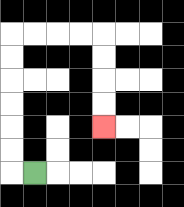{'start': '[1, 7]', 'end': '[4, 5]', 'path_directions': 'L,U,U,U,U,U,U,R,R,R,R,D,D,D,D', 'path_coordinates': '[[1, 7], [0, 7], [0, 6], [0, 5], [0, 4], [0, 3], [0, 2], [0, 1], [1, 1], [2, 1], [3, 1], [4, 1], [4, 2], [4, 3], [4, 4], [4, 5]]'}